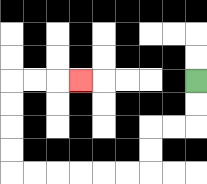{'start': '[8, 3]', 'end': '[3, 3]', 'path_directions': 'D,D,L,L,D,D,L,L,L,L,L,L,U,U,U,U,R,R,R', 'path_coordinates': '[[8, 3], [8, 4], [8, 5], [7, 5], [6, 5], [6, 6], [6, 7], [5, 7], [4, 7], [3, 7], [2, 7], [1, 7], [0, 7], [0, 6], [0, 5], [0, 4], [0, 3], [1, 3], [2, 3], [3, 3]]'}